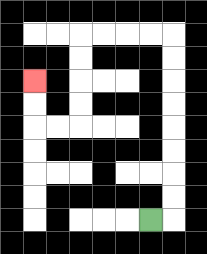{'start': '[6, 9]', 'end': '[1, 3]', 'path_directions': 'R,U,U,U,U,U,U,U,U,L,L,L,L,D,D,D,D,L,L,U,U', 'path_coordinates': '[[6, 9], [7, 9], [7, 8], [7, 7], [7, 6], [7, 5], [7, 4], [7, 3], [7, 2], [7, 1], [6, 1], [5, 1], [4, 1], [3, 1], [3, 2], [3, 3], [3, 4], [3, 5], [2, 5], [1, 5], [1, 4], [1, 3]]'}